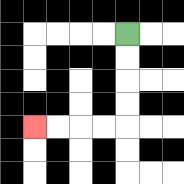{'start': '[5, 1]', 'end': '[1, 5]', 'path_directions': 'D,D,D,D,L,L,L,L', 'path_coordinates': '[[5, 1], [5, 2], [5, 3], [5, 4], [5, 5], [4, 5], [3, 5], [2, 5], [1, 5]]'}